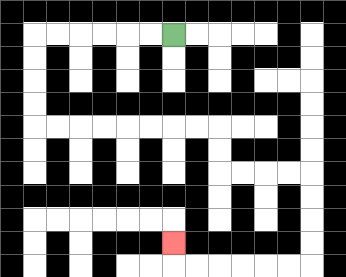{'start': '[7, 1]', 'end': '[7, 10]', 'path_directions': 'L,L,L,L,L,L,D,D,D,D,R,R,R,R,R,R,R,R,D,D,R,R,R,R,D,D,D,D,L,L,L,L,L,L,U', 'path_coordinates': '[[7, 1], [6, 1], [5, 1], [4, 1], [3, 1], [2, 1], [1, 1], [1, 2], [1, 3], [1, 4], [1, 5], [2, 5], [3, 5], [4, 5], [5, 5], [6, 5], [7, 5], [8, 5], [9, 5], [9, 6], [9, 7], [10, 7], [11, 7], [12, 7], [13, 7], [13, 8], [13, 9], [13, 10], [13, 11], [12, 11], [11, 11], [10, 11], [9, 11], [8, 11], [7, 11], [7, 10]]'}